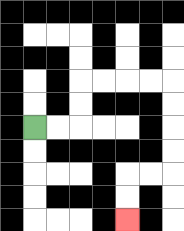{'start': '[1, 5]', 'end': '[5, 9]', 'path_directions': 'R,R,U,U,R,R,R,R,D,D,D,D,L,L,D,D', 'path_coordinates': '[[1, 5], [2, 5], [3, 5], [3, 4], [3, 3], [4, 3], [5, 3], [6, 3], [7, 3], [7, 4], [7, 5], [7, 6], [7, 7], [6, 7], [5, 7], [5, 8], [5, 9]]'}